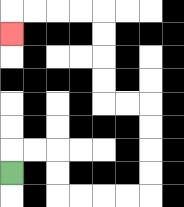{'start': '[0, 7]', 'end': '[0, 1]', 'path_directions': 'U,R,R,D,D,R,R,R,R,U,U,U,U,L,L,U,U,U,U,L,L,L,L,D', 'path_coordinates': '[[0, 7], [0, 6], [1, 6], [2, 6], [2, 7], [2, 8], [3, 8], [4, 8], [5, 8], [6, 8], [6, 7], [6, 6], [6, 5], [6, 4], [5, 4], [4, 4], [4, 3], [4, 2], [4, 1], [4, 0], [3, 0], [2, 0], [1, 0], [0, 0], [0, 1]]'}